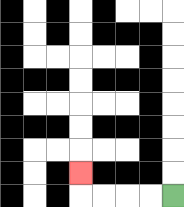{'start': '[7, 8]', 'end': '[3, 7]', 'path_directions': 'L,L,L,L,U', 'path_coordinates': '[[7, 8], [6, 8], [5, 8], [4, 8], [3, 8], [3, 7]]'}